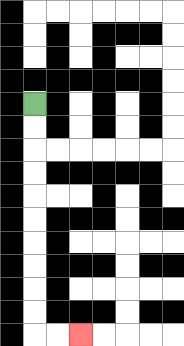{'start': '[1, 4]', 'end': '[3, 14]', 'path_directions': 'D,D,D,D,D,D,D,D,D,D,R,R', 'path_coordinates': '[[1, 4], [1, 5], [1, 6], [1, 7], [1, 8], [1, 9], [1, 10], [1, 11], [1, 12], [1, 13], [1, 14], [2, 14], [3, 14]]'}